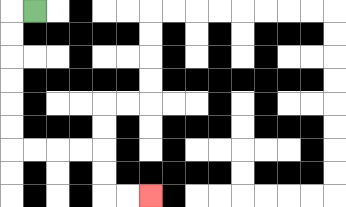{'start': '[1, 0]', 'end': '[6, 8]', 'path_directions': 'L,D,D,D,D,D,D,R,R,R,R,D,D,R,R', 'path_coordinates': '[[1, 0], [0, 0], [0, 1], [0, 2], [0, 3], [0, 4], [0, 5], [0, 6], [1, 6], [2, 6], [3, 6], [4, 6], [4, 7], [4, 8], [5, 8], [6, 8]]'}